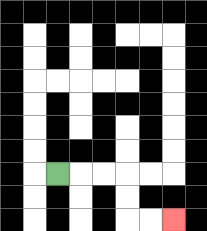{'start': '[2, 7]', 'end': '[7, 9]', 'path_directions': 'R,R,R,D,D,R,R', 'path_coordinates': '[[2, 7], [3, 7], [4, 7], [5, 7], [5, 8], [5, 9], [6, 9], [7, 9]]'}